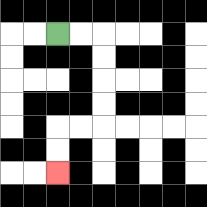{'start': '[2, 1]', 'end': '[2, 7]', 'path_directions': 'R,R,D,D,D,D,L,L,D,D', 'path_coordinates': '[[2, 1], [3, 1], [4, 1], [4, 2], [4, 3], [4, 4], [4, 5], [3, 5], [2, 5], [2, 6], [2, 7]]'}